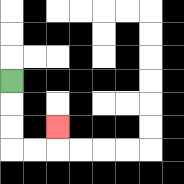{'start': '[0, 3]', 'end': '[2, 5]', 'path_directions': 'D,D,D,R,R,U', 'path_coordinates': '[[0, 3], [0, 4], [0, 5], [0, 6], [1, 6], [2, 6], [2, 5]]'}